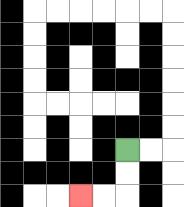{'start': '[5, 6]', 'end': '[3, 8]', 'path_directions': 'D,D,L,L', 'path_coordinates': '[[5, 6], [5, 7], [5, 8], [4, 8], [3, 8]]'}